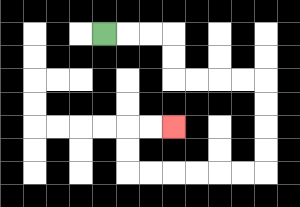{'start': '[4, 1]', 'end': '[7, 5]', 'path_directions': 'R,R,R,D,D,R,R,R,R,D,D,D,D,L,L,L,L,L,L,U,U,R,R', 'path_coordinates': '[[4, 1], [5, 1], [6, 1], [7, 1], [7, 2], [7, 3], [8, 3], [9, 3], [10, 3], [11, 3], [11, 4], [11, 5], [11, 6], [11, 7], [10, 7], [9, 7], [8, 7], [7, 7], [6, 7], [5, 7], [5, 6], [5, 5], [6, 5], [7, 5]]'}